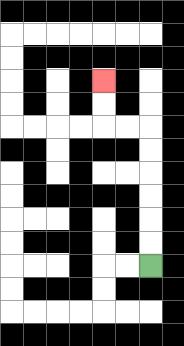{'start': '[6, 11]', 'end': '[4, 3]', 'path_directions': 'U,U,U,U,U,U,L,L,U,U', 'path_coordinates': '[[6, 11], [6, 10], [6, 9], [6, 8], [6, 7], [6, 6], [6, 5], [5, 5], [4, 5], [4, 4], [4, 3]]'}